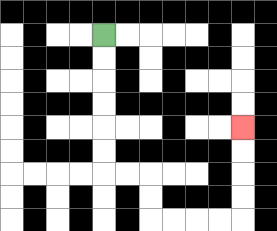{'start': '[4, 1]', 'end': '[10, 5]', 'path_directions': 'D,D,D,D,D,D,R,R,D,D,R,R,R,R,U,U,U,U', 'path_coordinates': '[[4, 1], [4, 2], [4, 3], [4, 4], [4, 5], [4, 6], [4, 7], [5, 7], [6, 7], [6, 8], [6, 9], [7, 9], [8, 9], [9, 9], [10, 9], [10, 8], [10, 7], [10, 6], [10, 5]]'}